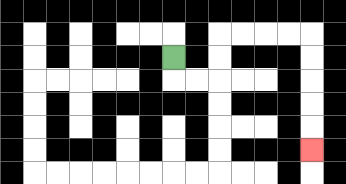{'start': '[7, 2]', 'end': '[13, 6]', 'path_directions': 'D,R,R,U,U,R,R,R,R,D,D,D,D,D', 'path_coordinates': '[[7, 2], [7, 3], [8, 3], [9, 3], [9, 2], [9, 1], [10, 1], [11, 1], [12, 1], [13, 1], [13, 2], [13, 3], [13, 4], [13, 5], [13, 6]]'}